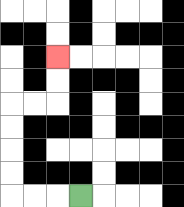{'start': '[3, 8]', 'end': '[2, 2]', 'path_directions': 'L,L,L,U,U,U,U,R,R,U,U', 'path_coordinates': '[[3, 8], [2, 8], [1, 8], [0, 8], [0, 7], [0, 6], [0, 5], [0, 4], [1, 4], [2, 4], [2, 3], [2, 2]]'}